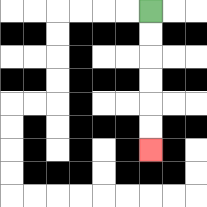{'start': '[6, 0]', 'end': '[6, 6]', 'path_directions': 'D,D,D,D,D,D', 'path_coordinates': '[[6, 0], [6, 1], [6, 2], [6, 3], [6, 4], [6, 5], [6, 6]]'}